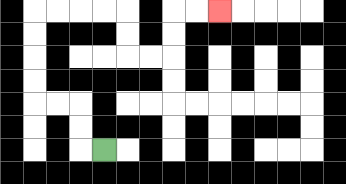{'start': '[4, 6]', 'end': '[9, 0]', 'path_directions': 'L,U,U,L,L,U,U,U,U,R,R,R,R,D,D,R,R,U,U,R,R', 'path_coordinates': '[[4, 6], [3, 6], [3, 5], [3, 4], [2, 4], [1, 4], [1, 3], [1, 2], [1, 1], [1, 0], [2, 0], [3, 0], [4, 0], [5, 0], [5, 1], [5, 2], [6, 2], [7, 2], [7, 1], [7, 0], [8, 0], [9, 0]]'}